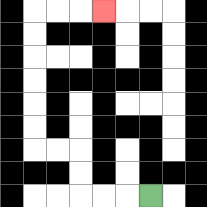{'start': '[6, 8]', 'end': '[4, 0]', 'path_directions': 'L,L,L,U,U,L,L,U,U,U,U,U,U,R,R,R', 'path_coordinates': '[[6, 8], [5, 8], [4, 8], [3, 8], [3, 7], [3, 6], [2, 6], [1, 6], [1, 5], [1, 4], [1, 3], [1, 2], [1, 1], [1, 0], [2, 0], [3, 0], [4, 0]]'}